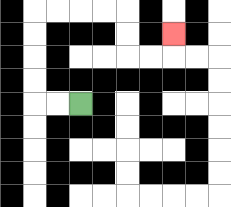{'start': '[3, 4]', 'end': '[7, 1]', 'path_directions': 'L,L,U,U,U,U,R,R,R,R,D,D,R,R,U', 'path_coordinates': '[[3, 4], [2, 4], [1, 4], [1, 3], [1, 2], [1, 1], [1, 0], [2, 0], [3, 0], [4, 0], [5, 0], [5, 1], [5, 2], [6, 2], [7, 2], [7, 1]]'}